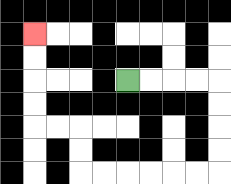{'start': '[5, 3]', 'end': '[1, 1]', 'path_directions': 'R,R,R,R,D,D,D,D,L,L,L,L,L,L,U,U,L,L,U,U,U,U', 'path_coordinates': '[[5, 3], [6, 3], [7, 3], [8, 3], [9, 3], [9, 4], [9, 5], [9, 6], [9, 7], [8, 7], [7, 7], [6, 7], [5, 7], [4, 7], [3, 7], [3, 6], [3, 5], [2, 5], [1, 5], [1, 4], [1, 3], [1, 2], [1, 1]]'}